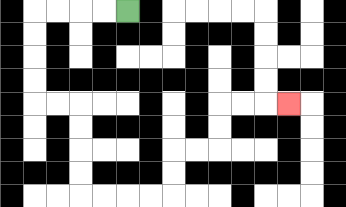{'start': '[5, 0]', 'end': '[12, 4]', 'path_directions': 'L,L,L,L,D,D,D,D,R,R,D,D,D,D,R,R,R,R,U,U,R,R,U,U,R,R,R', 'path_coordinates': '[[5, 0], [4, 0], [3, 0], [2, 0], [1, 0], [1, 1], [1, 2], [1, 3], [1, 4], [2, 4], [3, 4], [3, 5], [3, 6], [3, 7], [3, 8], [4, 8], [5, 8], [6, 8], [7, 8], [7, 7], [7, 6], [8, 6], [9, 6], [9, 5], [9, 4], [10, 4], [11, 4], [12, 4]]'}